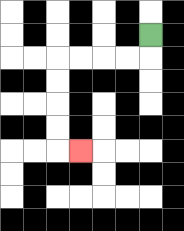{'start': '[6, 1]', 'end': '[3, 6]', 'path_directions': 'D,L,L,L,L,D,D,D,D,R', 'path_coordinates': '[[6, 1], [6, 2], [5, 2], [4, 2], [3, 2], [2, 2], [2, 3], [2, 4], [2, 5], [2, 6], [3, 6]]'}